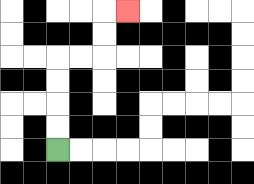{'start': '[2, 6]', 'end': '[5, 0]', 'path_directions': 'U,U,U,U,R,R,U,U,R', 'path_coordinates': '[[2, 6], [2, 5], [2, 4], [2, 3], [2, 2], [3, 2], [4, 2], [4, 1], [4, 0], [5, 0]]'}